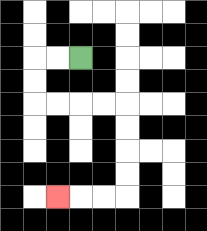{'start': '[3, 2]', 'end': '[2, 8]', 'path_directions': 'L,L,D,D,R,R,R,R,D,D,D,D,L,L,L', 'path_coordinates': '[[3, 2], [2, 2], [1, 2], [1, 3], [1, 4], [2, 4], [3, 4], [4, 4], [5, 4], [5, 5], [5, 6], [5, 7], [5, 8], [4, 8], [3, 8], [2, 8]]'}